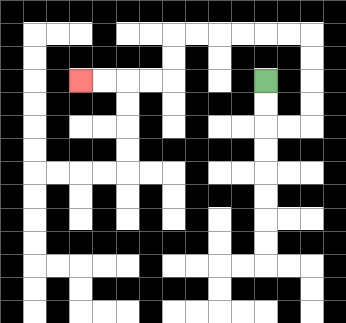{'start': '[11, 3]', 'end': '[3, 3]', 'path_directions': 'D,D,R,R,U,U,U,U,L,L,L,L,L,L,D,D,L,L,L,L', 'path_coordinates': '[[11, 3], [11, 4], [11, 5], [12, 5], [13, 5], [13, 4], [13, 3], [13, 2], [13, 1], [12, 1], [11, 1], [10, 1], [9, 1], [8, 1], [7, 1], [7, 2], [7, 3], [6, 3], [5, 3], [4, 3], [3, 3]]'}